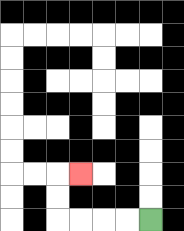{'start': '[6, 9]', 'end': '[3, 7]', 'path_directions': 'L,L,L,L,U,U,R', 'path_coordinates': '[[6, 9], [5, 9], [4, 9], [3, 9], [2, 9], [2, 8], [2, 7], [3, 7]]'}